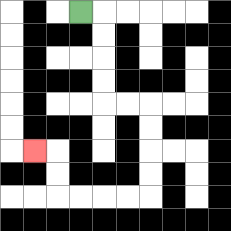{'start': '[3, 0]', 'end': '[1, 6]', 'path_directions': 'R,D,D,D,D,R,R,D,D,D,D,L,L,L,L,U,U,L', 'path_coordinates': '[[3, 0], [4, 0], [4, 1], [4, 2], [4, 3], [4, 4], [5, 4], [6, 4], [6, 5], [6, 6], [6, 7], [6, 8], [5, 8], [4, 8], [3, 8], [2, 8], [2, 7], [2, 6], [1, 6]]'}